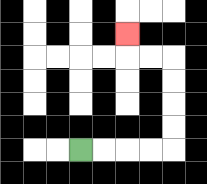{'start': '[3, 6]', 'end': '[5, 1]', 'path_directions': 'R,R,R,R,U,U,U,U,L,L,U', 'path_coordinates': '[[3, 6], [4, 6], [5, 6], [6, 6], [7, 6], [7, 5], [7, 4], [7, 3], [7, 2], [6, 2], [5, 2], [5, 1]]'}